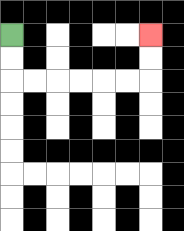{'start': '[0, 1]', 'end': '[6, 1]', 'path_directions': 'D,D,R,R,R,R,R,R,U,U', 'path_coordinates': '[[0, 1], [0, 2], [0, 3], [1, 3], [2, 3], [3, 3], [4, 3], [5, 3], [6, 3], [6, 2], [6, 1]]'}